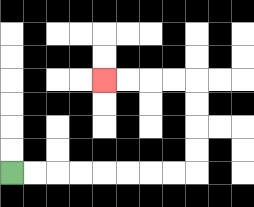{'start': '[0, 7]', 'end': '[4, 3]', 'path_directions': 'R,R,R,R,R,R,R,R,U,U,U,U,L,L,L,L', 'path_coordinates': '[[0, 7], [1, 7], [2, 7], [3, 7], [4, 7], [5, 7], [6, 7], [7, 7], [8, 7], [8, 6], [8, 5], [8, 4], [8, 3], [7, 3], [6, 3], [5, 3], [4, 3]]'}